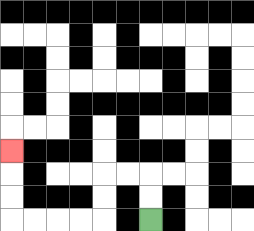{'start': '[6, 9]', 'end': '[0, 6]', 'path_directions': 'U,U,L,L,D,D,L,L,L,L,U,U,U', 'path_coordinates': '[[6, 9], [6, 8], [6, 7], [5, 7], [4, 7], [4, 8], [4, 9], [3, 9], [2, 9], [1, 9], [0, 9], [0, 8], [0, 7], [0, 6]]'}